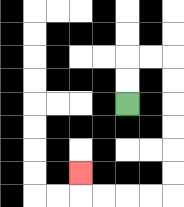{'start': '[5, 4]', 'end': '[3, 7]', 'path_directions': 'U,U,R,R,D,D,D,D,D,D,L,L,L,L,U', 'path_coordinates': '[[5, 4], [5, 3], [5, 2], [6, 2], [7, 2], [7, 3], [7, 4], [7, 5], [7, 6], [7, 7], [7, 8], [6, 8], [5, 8], [4, 8], [3, 8], [3, 7]]'}